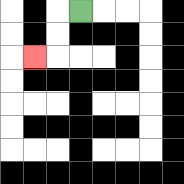{'start': '[3, 0]', 'end': '[1, 2]', 'path_directions': 'L,D,D,L', 'path_coordinates': '[[3, 0], [2, 0], [2, 1], [2, 2], [1, 2]]'}